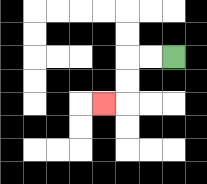{'start': '[7, 2]', 'end': '[4, 4]', 'path_directions': 'L,L,D,D,L', 'path_coordinates': '[[7, 2], [6, 2], [5, 2], [5, 3], [5, 4], [4, 4]]'}